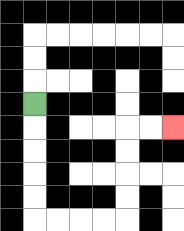{'start': '[1, 4]', 'end': '[7, 5]', 'path_directions': 'D,D,D,D,D,R,R,R,R,U,U,U,U,R,R', 'path_coordinates': '[[1, 4], [1, 5], [1, 6], [1, 7], [1, 8], [1, 9], [2, 9], [3, 9], [4, 9], [5, 9], [5, 8], [5, 7], [5, 6], [5, 5], [6, 5], [7, 5]]'}